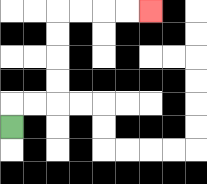{'start': '[0, 5]', 'end': '[6, 0]', 'path_directions': 'U,R,R,U,U,U,U,R,R,R,R', 'path_coordinates': '[[0, 5], [0, 4], [1, 4], [2, 4], [2, 3], [2, 2], [2, 1], [2, 0], [3, 0], [4, 0], [5, 0], [6, 0]]'}